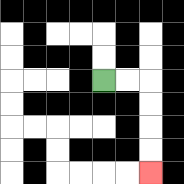{'start': '[4, 3]', 'end': '[6, 7]', 'path_directions': 'R,R,D,D,D,D', 'path_coordinates': '[[4, 3], [5, 3], [6, 3], [6, 4], [6, 5], [6, 6], [6, 7]]'}